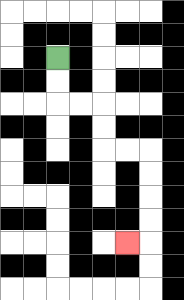{'start': '[2, 2]', 'end': '[5, 10]', 'path_directions': 'D,D,R,R,D,D,R,R,D,D,D,D,L', 'path_coordinates': '[[2, 2], [2, 3], [2, 4], [3, 4], [4, 4], [4, 5], [4, 6], [5, 6], [6, 6], [6, 7], [6, 8], [6, 9], [6, 10], [5, 10]]'}